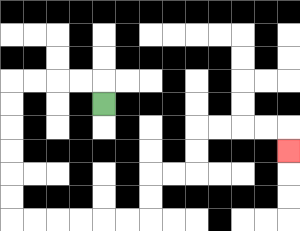{'start': '[4, 4]', 'end': '[12, 6]', 'path_directions': 'U,L,L,L,L,D,D,D,D,D,D,R,R,R,R,R,R,U,U,R,R,U,U,R,R,R,R,D', 'path_coordinates': '[[4, 4], [4, 3], [3, 3], [2, 3], [1, 3], [0, 3], [0, 4], [0, 5], [0, 6], [0, 7], [0, 8], [0, 9], [1, 9], [2, 9], [3, 9], [4, 9], [5, 9], [6, 9], [6, 8], [6, 7], [7, 7], [8, 7], [8, 6], [8, 5], [9, 5], [10, 5], [11, 5], [12, 5], [12, 6]]'}